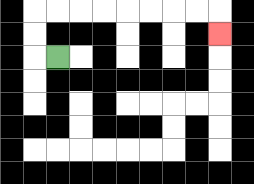{'start': '[2, 2]', 'end': '[9, 1]', 'path_directions': 'L,U,U,R,R,R,R,R,R,R,R,D', 'path_coordinates': '[[2, 2], [1, 2], [1, 1], [1, 0], [2, 0], [3, 0], [4, 0], [5, 0], [6, 0], [7, 0], [8, 0], [9, 0], [9, 1]]'}